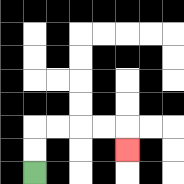{'start': '[1, 7]', 'end': '[5, 6]', 'path_directions': 'U,U,R,R,R,R,D', 'path_coordinates': '[[1, 7], [1, 6], [1, 5], [2, 5], [3, 5], [4, 5], [5, 5], [5, 6]]'}